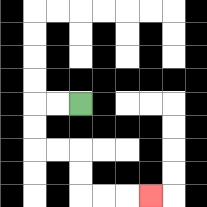{'start': '[3, 4]', 'end': '[6, 8]', 'path_directions': 'L,L,D,D,R,R,D,D,R,R,R', 'path_coordinates': '[[3, 4], [2, 4], [1, 4], [1, 5], [1, 6], [2, 6], [3, 6], [3, 7], [3, 8], [4, 8], [5, 8], [6, 8]]'}